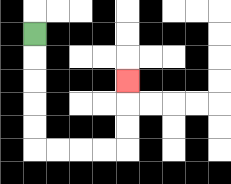{'start': '[1, 1]', 'end': '[5, 3]', 'path_directions': 'D,D,D,D,D,R,R,R,R,U,U,U', 'path_coordinates': '[[1, 1], [1, 2], [1, 3], [1, 4], [1, 5], [1, 6], [2, 6], [3, 6], [4, 6], [5, 6], [5, 5], [5, 4], [5, 3]]'}